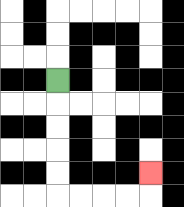{'start': '[2, 3]', 'end': '[6, 7]', 'path_directions': 'D,D,D,D,D,R,R,R,R,U', 'path_coordinates': '[[2, 3], [2, 4], [2, 5], [2, 6], [2, 7], [2, 8], [3, 8], [4, 8], [5, 8], [6, 8], [6, 7]]'}